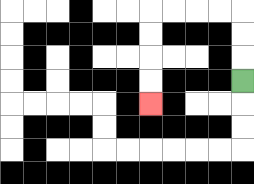{'start': '[10, 3]', 'end': '[6, 4]', 'path_directions': 'U,U,U,L,L,L,L,D,D,D,D', 'path_coordinates': '[[10, 3], [10, 2], [10, 1], [10, 0], [9, 0], [8, 0], [7, 0], [6, 0], [6, 1], [6, 2], [6, 3], [6, 4]]'}